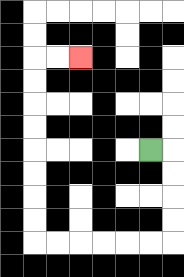{'start': '[6, 6]', 'end': '[3, 2]', 'path_directions': 'R,D,D,D,D,L,L,L,L,L,L,U,U,U,U,U,U,U,U,R,R', 'path_coordinates': '[[6, 6], [7, 6], [7, 7], [7, 8], [7, 9], [7, 10], [6, 10], [5, 10], [4, 10], [3, 10], [2, 10], [1, 10], [1, 9], [1, 8], [1, 7], [1, 6], [1, 5], [1, 4], [1, 3], [1, 2], [2, 2], [3, 2]]'}